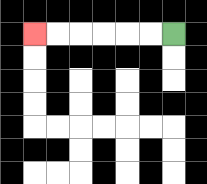{'start': '[7, 1]', 'end': '[1, 1]', 'path_directions': 'L,L,L,L,L,L', 'path_coordinates': '[[7, 1], [6, 1], [5, 1], [4, 1], [3, 1], [2, 1], [1, 1]]'}